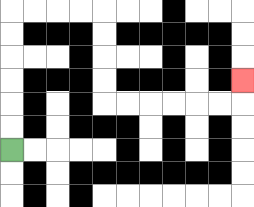{'start': '[0, 6]', 'end': '[10, 3]', 'path_directions': 'U,U,U,U,U,U,R,R,R,R,D,D,D,D,R,R,R,R,R,R,U', 'path_coordinates': '[[0, 6], [0, 5], [0, 4], [0, 3], [0, 2], [0, 1], [0, 0], [1, 0], [2, 0], [3, 0], [4, 0], [4, 1], [4, 2], [4, 3], [4, 4], [5, 4], [6, 4], [7, 4], [8, 4], [9, 4], [10, 4], [10, 3]]'}